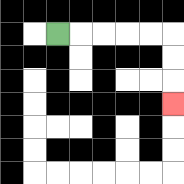{'start': '[2, 1]', 'end': '[7, 4]', 'path_directions': 'R,R,R,R,R,D,D,D', 'path_coordinates': '[[2, 1], [3, 1], [4, 1], [5, 1], [6, 1], [7, 1], [7, 2], [7, 3], [7, 4]]'}